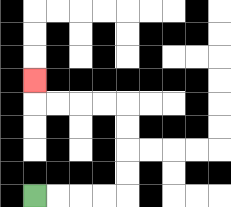{'start': '[1, 8]', 'end': '[1, 3]', 'path_directions': 'R,R,R,R,U,U,U,U,L,L,L,L,U', 'path_coordinates': '[[1, 8], [2, 8], [3, 8], [4, 8], [5, 8], [5, 7], [5, 6], [5, 5], [5, 4], [4, 4], [3, 4], [2, 4], [1, 4], [1, 3]]'}